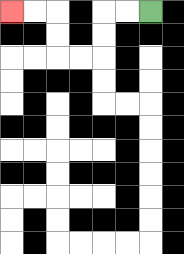{'start': '[6, 0]', 'end': '[0, 0]', 'path_directions': 'L,L,D,D,L,L,U,U,L,L', 'path_coordinates': '[[6, 0], [5, 0], [4, 0], [4, 1], [4, 2], [3, 2], [2, 2], [2, 1], [2, 0], [1, 0], [0, 0]]'}